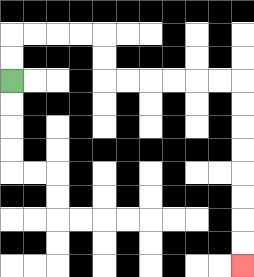{'start': '[0, 3]', 'end': '[10, 11]', 'path_directions': 'U,U,R,R,R,R,D,D,R,R,R,R,R,R,D,D,D,D,D,D,D,D', 'path_coordinates': '[[0, 3], [0, 2], [0, 1], [1, 1], [2, 1], [3, 1], [4, 1], [4, 2], [4, 3], [5, 3], [6, 3], [7, 3], [8, 3], [9, 3], [10, 3], [10, 4], [10, 5], [10, 6], [10, 7], [10, 8], [10, 9], [10, 10], [10, 11]]'}